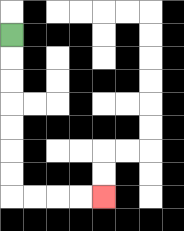{'start': '[0, 1]', 'end': '[4, 8]', 'path_directions': 'D,D,D,D,D,D,D,R,R,R,R', 'path_coordinates': '[[0, 1], [0, 2], [0, 3], [0, 4], [0, 5], [0, 6], [0, 7], [0, 8], [1, 8], [2, 8], [3, 8], [4, 8]]'}